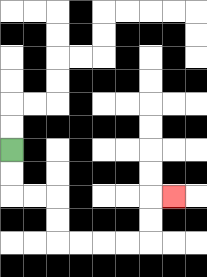{'start': '[0, 6]', 'end': '[7, 8]', 'path_directions': 'D,D,R,R,D,D,R,R,R,R,U,U,R', 'path_coordinates': '[[0, 6], [0, 7], [0, 8], [1, 8], [2, 8], [2, 9], [2, 10], [3, 10], [4, 10], [5, 10], [6, 10], [6, 9], [6, 8], [7, 8]]'}